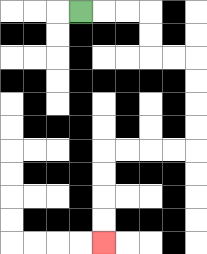{'start': '[3, 0]', 'end': '[4, 10]', 'path_directions': 'R,R,R,D,D,R,R,D,D,D,D,L,L,L,L,D,D,D,D', 'path_coordinates': '[[3, 0], [4, 0], [5, 0], [6, 0], [6, 1], [6, 2], [7, 2], [8, 2], [8, 3], [8, 4], [8, 5], [8, 6], [7, 6], [6, 6], [5, 6], [4, 6], [4, 7], [4, 8], [4, 9], [4, 10]]'}